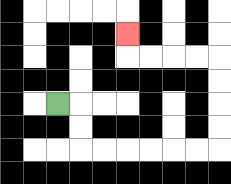{'start': '[2, 4]', 'end': '[5, 1]', 'path_directions': 'R,D,D,R,R,R,R,R,R,U,U,U,U,L,L,L,L,U', 'path_coordinates': '[[2, 4], [3, 4], [3, 5], [3, 6], [4, 6], [5, 6], [6, 6], [7, 6], [8, 6], [9, 6], [9, 5], [9, 4], [9, 3], [9, 2], [8, 2], [7, 2], [6, 2], [5, 2], [5, 1]]'}